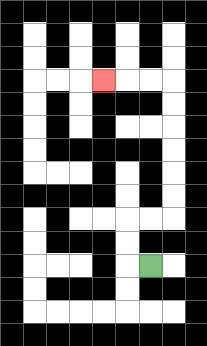{'start': '[6, 11]', 'end': '[4, 3]', 'path_directions': 'L,U,U,R,R,U,U,U,U,U,U,L,L,L', 'path_coordinates': '[[6, 11], [5, 11], [5, 10], [5, 9], [6, 9], [7, 9], [7, 8], [7, 7], [7, 6], [7, 5], [7, 4], [7, 3], [6, 3], [5, 3], [4, 3]]'}